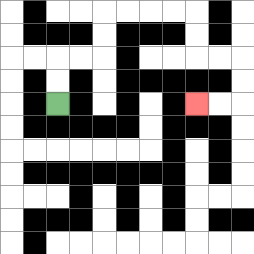{'start': '[2, 4]', 'end': '[8, 4]', 'path_directions': 'U,U,R,R,U,U,R,R,R,R,D,D,R,R,D,D,L,L', 'path_coordinates': '[[2, 4], [2, 3], [2, 2], [3, 2], [4, 2], [4, 1], [4, 0], [5, 0], [6, 0], [7, 0], [8, 0], [8, 1], [8, 2], [9, 2], [10, 2], [10, 3], [10, 4], [9, 4], [8, 4]]'}